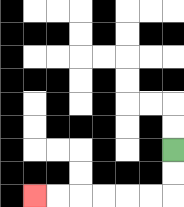{'start': '[7, 6]', 'end': '[1, 8]', 'path_directions': 'D,D,L,L,L,L,L,L', 'path_coordinates': '[[7, 6], [7, 7], [7, 8], [6, 8], [5, 8], [4, 8], [3, 8], [2, 8], [1, 8]]'}